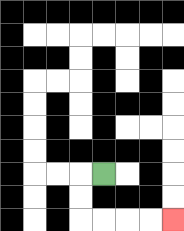{'start': '[4, 7]', 'end': '[7, 9]', 'path_directions': 'L,D,D,R,R,R,R', 'path_coordinates': '[[4, 7], [3, 7], [3, 8], [3, 9], [4, 9], [5, 9], [6, 9], [7, 9]]'}